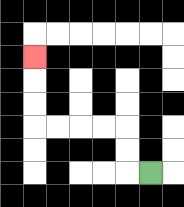{'start': '[6, 7]', 'end': '[1, 2]', 'path_directions': 'L,U,U,L,L,L,L,U,U,U', 'path_coordinates': '[[6, 7], [5, 7], [5, 6], [5, 5], [4, 5], [3, 5], [2, 5], [1, 5], [1, 4], [1, 3], [1, 2]]'}